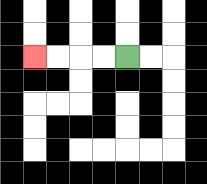{'start': '[5, 2]', 'end': '[1, 2]', 'path_directions': 'L,L,L,L', 'path_coordinates': '[[5, 2], [4, 2], [3, 2], [2, 2], [1, 2]]'}